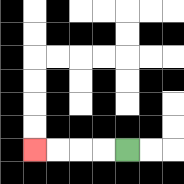{'start': '[5, 6]', 'end': '[1, 6]', 'path_directions': 'L,L,L,L', 'path_coordinates': '[[5, 6], [4, 6], [3, 6], [2, 6], [1, 6]]'}